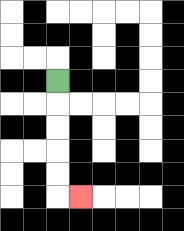{'start': '[2, 3]', 'end': '[3, 8]', 'path_directions': 'D,D,D,D,D,R', 'path_coordinates': '[[2, 3], [2, 4], [2, 5], [2, 6], [2, 7], [2, 8], [3, 8]]'}